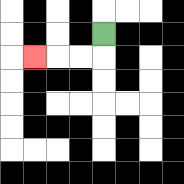{'start': '[4, 1]', 'end': '[1, 2]', 'path_directions': 'D,L,L,L', 'path_coordinates': '[[4, 1], [4, 2], [3, 2], [2, 2], [1, 2]]'}